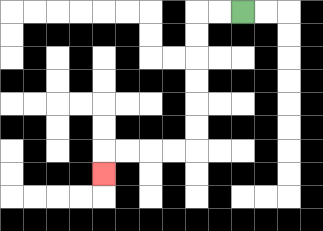{'start': '[10, 0]', 'end': '[4, 7]', 'path_directions': 'L,L,D,D,D,D,D,D,L,L,L,L,D', 'path_coordinates': '[[10, 0], [9, 0], [8, 0], [8, 1], [8, 2], [8, 3], [8, 4], [8, 5], [8, 6], [7, 6], [6, 6], [5, 6], [4, 6], [4, 7]]'}